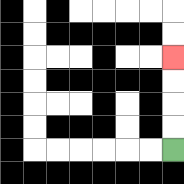{'start': '[7, 6]', 'end': '[7, 2]', 'path_directions': 'U,U,U,U', 'path_coordinates': '[[7, 6], [7, 5], [7, 4], [7, 3], [7, 2]]'}